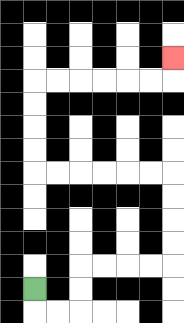{'start': '[1, 12]', 'end': '[7, 2]', 'path_directions': 'D,R,R,U,U,R,R,R,R,U,U,U,U,L,L,L,L,L,L,U,U,U,U,R,R,R,R,R,R,U', 'path_coordinates': '[[1, 12], [1, 13], [2, 13], [3, 13], [3, 12], [3, 11], [4, 11], [5, 11], [6, 11], [7, 11], [7, 10], [7, 9], [7, 8], [7, 7], [6, 7], [5, 7], [4, 7], [3, 7], [2, 7], [1, 7], [1, 6], [1, 5], [1, 4], [1, 3], [2, 3], [3, 3], [4, 3], [5, 3], [6, 3], [7, 3], [7, 2]]'}